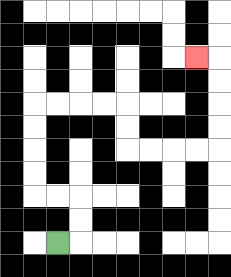{'start': '[2, 10]', 'end': '[8, 2]', 'path_directions': 'R,U,U,L,L,U,U,U,U,R,R,R,R,D,D,R,R,R,R,U,U,U,U,L', 'path_coordinates': '[[2, 10], [3, 10], [3, 9], [3, 8], [2, 8], [1, 8], [1, 7], [1, 6], [1, 5], [1, 4], [2, 4], [3, 4], [4, 4], [5, 4], [5, 5], [5, 6], [6, 6], [7, 6], [8, 6], [9, 6], [9, 5], [9, 4], [9, 3], [9, 2], [8, 2]]'}